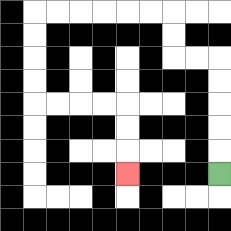{'start': '[9, 7]', 'end': '[5, 7]', 'path_directions': 'U,U,U,U,U,L,L,U,U,L,L,L,L,L,L,D,D,D,D,R,R,R,R,D,D,D', 'path_coordinates': '[[9, 7], [9, 6], [9, 5], [9, 4], [9, 3], [9, 2], [8, 2], [7, 2], [7, 1], [7, 0], [6, 0], [5, 0], [4, 0], [3, 0], [2, 0], [1, 0], [1, 1], [1, 2], [1, 3], [1, 4], [2, 4], [3, 4], [4, 4], [5, 4], [5, 5], [5, 6], [5, 7]]'}